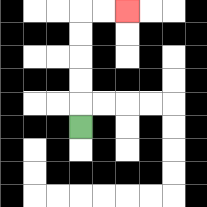{'start': '[3, 5]', 'end': '[5, 0]', 'path_directions': 'U,U,U,U,U,R,R', 'path_coordinates': '[[3, 5], [3, 4], [3, 3], [3, 2], [3, 1], [3, 0], [4, 0], [5, 0]]'}